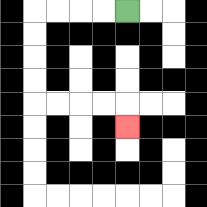{'start': '[5, 0]', 'end': '[5, 5]', 'path_directions': 'L,L,L,L,D,D,D,D,R,R,R,R,D', 'path_coordinates': '[[5, 0], [4, 0], [3, 0], [2, 0], [1, 0], [1, 1], [1, 2], [1, 3], [1, 4], [2, 4], [3, 4], [4, 4], [5, 4], [5, 5]]'}